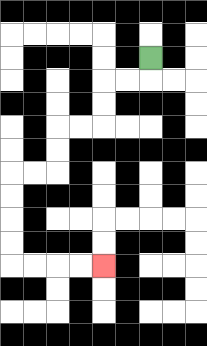{'start': '[6, 2]', 'end': '[4, 11]', 'path_directions': 'D,L,L,D,D,L,L,D,D,L,L,D,D,D,D,R,R,R,R', 'path_coordinates': '[[6, 2], [6, 3], [5, 3], [4, 3], [4, 4], [4, 5], [3, 5], [2, 5], [2, 6], [2, 7], [1, 7], [0, 7], [0, 8], [0, 9], [0, 10], [0, 11], [1, 11], [2, 11], [3, 11], [4, 11]]'}